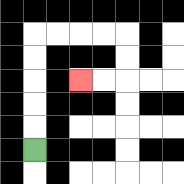{'start': '[1, 6]', 'end': '[3, 3]', 'path_directions': 'U,U,U,U,U,R,R,R,R,D,D,L,L', 'path_coordinates': '[[1, 6], [1, 5], [1, 4], [1, 3], [1, 2], [1, 1], [2, 1], [3, 1], [4, 1], [5, 1], [5, 2], [5, 3], [4, 3], [3, 3]]'}